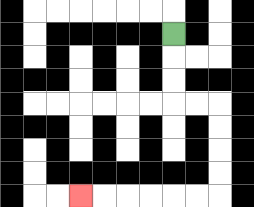{'start': '[7, 1]', 'end': '[3, 8]', 'path_directions': 'D,D,D,R,R,D,D,D,D,L,L,L,L,L,L', 'path_coordinates': '[[7, 1], [7, 2], [7, 3], [7, 4], [8, 4], [9, 4], [9, 5], [9, 6], [9, 7], [9, 8], [8, 8], [7, 8], [6, 8], [5, 8], [4, 8], [3, 8]]'}